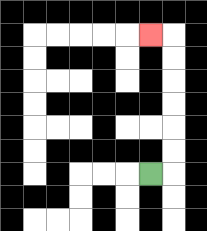{'start': '[6, 7]', 'end': '[6, 1]', 'path_directions': 'R,U,U,U,U,U,U,L', 'path_coordinates': '[[6, 7], [7, 7], [7, 6], [7, 5], [7, 4], [7, 3], [7, 2], [7, 1], [6, 1]]'}